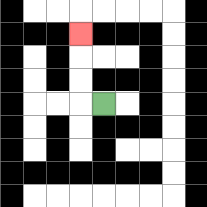{'start': '[4, 4]', 'end': '[3, 1]', 'path_directions': 'L,U,U,U', 'path_coordinates': '[[4, 4], [3, 4], [3, 3], [3, 2], [3, 1]]'}